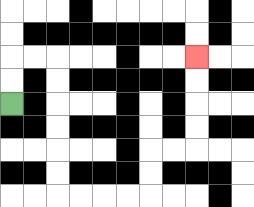{'start': '[0, 4]', 'end': '[8, 2]', 'path_directions': 'U,U,R,R,D,D,D,D,D,D,R,R,R,R,U,U,R,R,U,U,U,U', 'path_coordinates': '[[0, 4], [0, 3], [0, 2], [1, 2], [2, 2], [2, 3], [2, 4], [2, 5], [2, 6], [2, 7], [2, 8], [3, 8], [4, 8], [5, 8], [6, 8], [6, 7], [6, 6], [7, 6], [8, 6], [8, 5], [8, 4], [8, 3], [8, 2]]'}